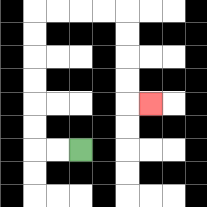{'start': '[3, 6]', 'end': '[6, 4]', 'path_directions': 'L,L,U,U,U,U,U,U,R,R,R,R,D,D,D,D,R', 'path_coordinates': '[[3, 6], [2, 6], [1, 6], [1, 5], [1, 4], [1, 3], [1, 2], [1, 1], [1, 0], [2, 0], [3, 0], [4, 0], [5, 0], [5, 1], [5, 2], [5, 3], [5, 4], [6, 4]]'}